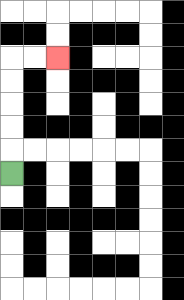{'start': '[0, 7]', 'end': '[2, 2]', 'path_directions': 'U,U,U,U,U,R,R', 'path_coordinates': '[[0, 7], [0, 6], [0, 5], [0, 4], [0, 3], [0, 2], [1, 2], [2, 2]]'}